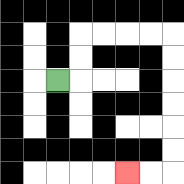{'start': '[2, 3]', 'end': '[5, 7]', 'path_directions': 'R,U,U,R,R,R,R,D,D,D,D,D,D,L,L', 'path_coordinates': '[[2, 3], [3, 3], [3, 2], [3, 1], [4, 1], [5, 1], [6, 1], [7, 1], [7, 2], [7, 3], [7, 4], [7, 5], [7, 6], [7, 7], [6, 7], [5, 7]]'}